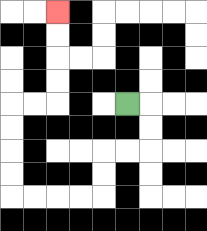{'start': '[5, 4]', 'end': '[2, 0]', 'path_directions': 'R,D,D,L,L,D,D,L,L,L,L,U,U,U,U,R,R,U,U,U,U', 'path_coordinates': '[[5, 4], [6, 4], [6, 5], [6, 6], [5, 6], [4, 6], [4, 7], [4, 8], [3, 8], [2, 8], [1, 8], [0, 8], [0, 7], [0, 6], [0, 5], [0, 4], [1, 4], [2, 4], [2, 3], [2, 2], [2, 1], [2, 0]]'}